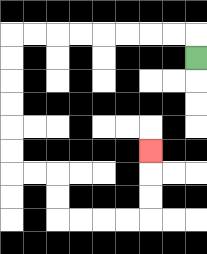{'start': '[8, 2]', 'end': '[6, 6]', 'path_directions': 'U,L,L,L,L,L,L,L,L,D,D,D,D,D,D,R,R,D,D,R,R,R,R,U,U,U', 'path_coordinates': '[[8, 2], [8, 1], [7, 1], [6, 1], [5, 1], [4, 1], [3, 1], [2, 1], [1, 1], [0, 1], [0, 2], [0, 3], [0, 4], [0, 5], [0, 6], [0, 7], [1, 7], [2, 7], [2, 8], [2, 9], [3, 9], [4, 9], [5, 9], [6, 9], [6, 8], [6, 7], [6, 6]]'}